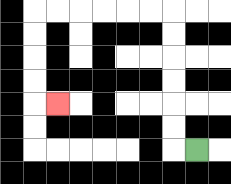{'start': '[8, 6]', 'end': '[2, 4]', 'path_directions': 'L,U,U,U,U,U,U,L,L,L,L,L,L,D,D,D,D,R', 'path_coordinates': '[[8, 6], [7, 6], [7, 5], [7, 4], [7, 3], [7, 2], [7, 1], [7, 0], [6, 0], [5, 0], [4, 0], [3, 0], [2, 0], [1, 0], [1, 1], [1, 2], [1, 3], [1, 4], [2, 4]]'}